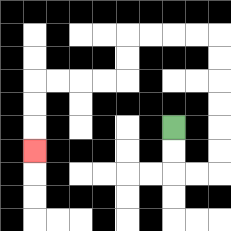{'start': '[7, 5]', 'end': '[1, 6]', 'path_directions': 'D,D,R,R,U,U,U,U,U,U,L,L,L,L,D,D,L,L,L,L,D,D,D', 'path_coordinates': '[[7, 5], [7, 6], [7, 7], [8, 7], [9, 7], [9, 6], [9, 5], [9, 4], [9, 3], [9, 2], [9, 1], [8, 1], [7, 1], [6, 1], [5, 1], [5, 2], [5, 3], [4, 3], [3, 3], [2, 3], [1, 3], [1, 4], [1, 5], [1, 6]]'}